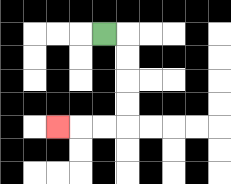{'start': '[4, 1]', 'end': '[2, 5]', 'path_directions': 'R,D,D,D,D,L,L,L', 'path_coordinates': '[[4, 1], [5, 1], [5, 2], [5, 3], [5, 4], [5, 5], [4, 5], [3, 5], [2, 5]]'}